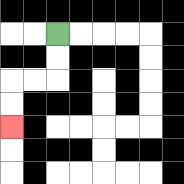{'start': '[2, 1]', 'end': '[0, 5]', 'path_directions': 'D,D,L,L,D,D', 'path_coordinates': '[[2, 1], [2, 2], [2, 3], [1, 3], [0, 3], [0, 4], [0, 5]]'}